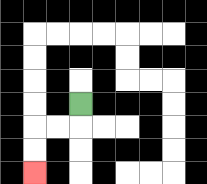{'start': '[3, 4]', 'end': '[1, 7]', 'path_directions': 'D,L,L,D,D', 'path_coordinates': '[[3, 4], [3, 5], [2, 5], [1, 5], [1, 6], [1, 7]]'}